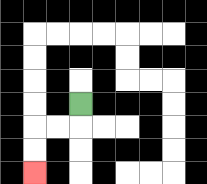{'start': '[3, 4]', 'end': '[1, 7]', 'path_directions': 'D,L,L,D,D', 'path_coordinates': '[[3, 4], [3, 5], [2, 5], [1, 5], [1, 6], [1, 7]]'}